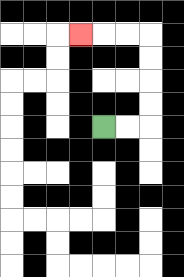{'start': '[4, 5]', 'end': '[3, 1]', 'path_directions': 'R,R,U,U,U,U,L,L,L', 'path_coordinates': '[[4, 5], [5, 5], [6, 5], [6, 4], [6, 3], [6, 2], [6, 1], [5, 1], [4, 1], [3, 1]]'}